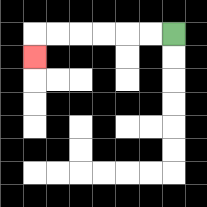{'start': '[7, 1]', 'end': '[1, 2]', 'path_directions': 'L,L,L,L,L,L,D', 'path_coordinates': '[[7, 1], [6, 1], [5, 1], [4, 1], [3, 1], [2, 1], [1, 1], [1, 2]]'}